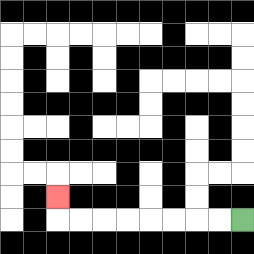{'start': '[10, 9]', 'end': '[2, 8]', 'path_directions': 'L,L,L,L,L,L,L,L,U', 'path_coordinates': '[[10, 9], [9, 9], [8, 9], [7, 9], [6, 9], [5, 9], [4, 9], [3, 9], [2, 9], [2, 8]]'}